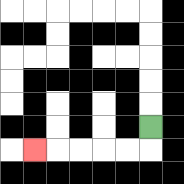{'start': '[6, 5]', 'end': '[1, 6]', 'path_directions': 'D,L,L,L,L,L', 'path_coordinates': '[[6, 5], [6, 6], [5, 6], [4, 6], [3, 6], [2, 6], [1, 6]]'}